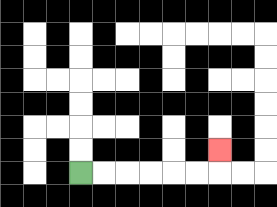{'start': '[3, 7]', 'end': '[9, 6]', 'path_directions': 'R,R,R,R,R,R,U', 'path_coordinates': '[[3, 7], [4, 7], [5, 7], [6, 7], [7, 7], [8, 7], [9, 7], [9, 6]]'}